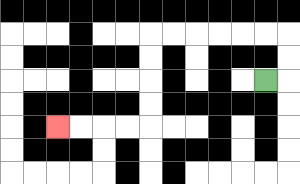{'start': '[11, 3]', 'end': '[2, 5]', 'path_directions': 'R,U,U,L,L,L,L,L,L,D,D,D,D,L,L,L,L', 'path_coordinates': '[[11, 3], [12, 3], [12, 2], [12, 1], [11, 1], [10, 1], [9, 1], [8, 1], [7, 1], [6, 1], [6, 2], [6, 3], [6, 4], [6, 5], [5, 5], [4, 5], [3, 5], [2, 5]]'}